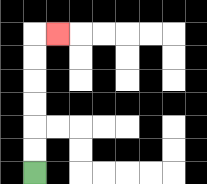{'start': '[1, 7]', 'end': '[2, 1]', 'path_directions': 'U,U,U,U,U,U,R', 'path_coordinates': '[[1, 7], [1, 6], [1, 5], [1, 4], [1, 3], [1, 2], [1, 1], [2, 1]]'}